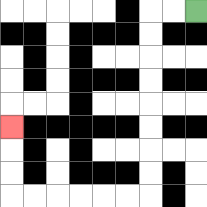{'start': '[8, 0]', 'end': '[0, 5]', 'path_directions': 'L,L,D,D,D,D,D,D,D,D,L,L,L,L,L,L,U,U,U', 'path_coordinates': '[[8, 0], [7, 0], [6, 0], [6, 1], [6, 2], [6, 3], [6, 4], [6, 5], [6, 6], [6, 7], [6, 8], [5, 8], [4, 8], [3, 8], [2, 8], [1, 8], [0, 8], [0, 7], [0, 6], [0, 5]]'}